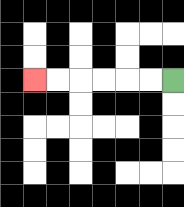{'start': '[7, 3]', 'end': '[1, 3]', 'path_directions': 'L,L,L,L,L,L', 'path_coordinates': '[[7, 3], [6, 3], [5, 3], [4, 3], [3, 3], [2, 3], [1, 3]]'}